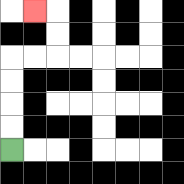{'start': '[0, 6]', 'end': '[1, 0]', 'path_directions': 'U,U,U,U,R,R,U,U,L', 'path_coordinates': '[[0, 6], [0, 5], [0, 4], [0, 3], [0, 2], [1, 2], [2, 2], [2, 1], [2, 0], [1, 0]]'}